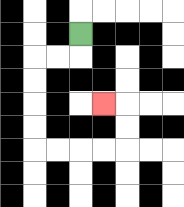{'start': '[3, 1]', 'end': '[4, 4]', 'path_directions': 'D,L,L,D,D,D,D,R,R,R,R,U,U,L', 'path_coordinates': '[[3, 1], [3, 2], [2, 2], [1, 2], [1, 3], [1, 4], [1, 5], [1, 6], [2, 6], [3, 6], [4, 6], [5, 6], [5, 5], [5, 4], [4, 4]]'}